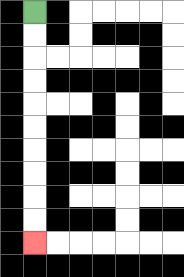{'start': '[1, 0]', 'end': '[1, 10]', 'path_directions': 'D,D,D,D,D,D,D,D,D,D', 'path_coordinates': '[[1, 0], [1, 1], [1, 2], [1, 3], [1, 4], [1, 5], [1, 6], [1, 7], [1, 8], [1, 9], [1, 10]]'}